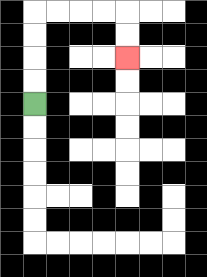{'start': '[1, 4]', 'end': '[5, 2]', 'path_directions': 'U,U,U,U,R,R,R,R,D,D', 'path_coordinates': '[[1, 4], [1, 3], [1, 2], [1, 1], [1, 0], [2, 0], [3, 0], [4, 0], [5, 0], [5, 1], [5, 2]]'}